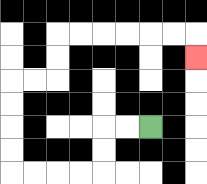{'start': '[6, 5]', 'end': '[8, 2]', 'path_directions': 'L,L,D,D,L,L,L,L,U,U,U,U,R,R,U,U,R,R,R,R,R,R,D', 'path_coordinates': '[[6, 5], [5, 5], [4, 5], [4, 6], [4, 7], [3, 7], [2, 7], [1, 7], [0, 7], [0, 6], [0, 5], [0, 4], [0, 3], [1, 3], [2, 3], [2, 2], [2, 1], [3, 1], [4, 1], [5, 1], [6, 1], [7, 1], [8, 1], [8, 2]]'}